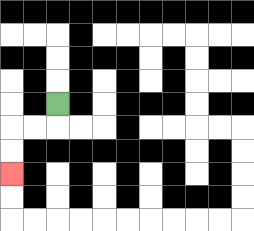{'start': '[2, 4]', 'end': '[0, 7]', 'path_directions': 'D,L,L,D,D', 'path_coordinates': '[[2, 4], [2, 5], [1, 5], [0, 5], [0, 6], [0, 7]]'}